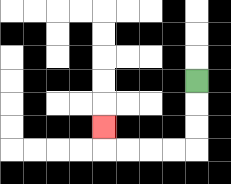{'start': '[8, 3]', 'end': '[4, 5]', 'path_directions': 'D,D,D,L,L,L,L,U', 'path_coordinates': '[[8, 3], [8, 4], [8, 5], [8, 6], [7, 6], [6, 6], [5, 6], [4, 6], [4, 5]]'}